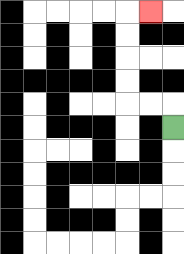{'start': '[7, 5]', 'end': '[6, 0]', 'path_directions': 'U,L,L,U,U,U,U,R', 'path_coordinates': '[[7, 5], [7, 4], [6, 4], [5, 4], [5, 3], [5, 2], [5, 1], [5, 0], [6, 0]]'}